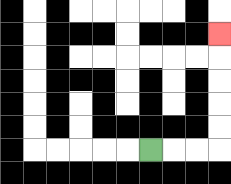{'start': '[6, 6]', 'end': '[9, 1]', 'path_directions': 'R,R,R,U,U,U,U,U', 'path_coordinates': '[[6, 6], [7, 6], [8, 6], [9, 6], [9, 5], [9, 4], [9, 3], [9, 2], [9, 1]]'}